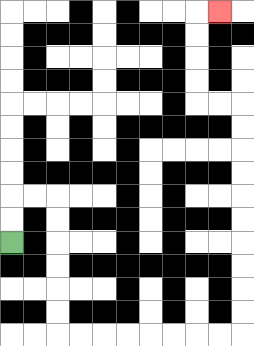{'start': '[0, 10]', 'end': '[9, 0]', 'path_directions': 'U,U,R,R,D,D,D,D,D,D,R,R,R,R,R,R,R,R,U,U,U,U,U,U,U,U,U,U,L,L,U,U,U,U,R', 'path_coordinates': '[[0, 10], [0, 9], [0, 8], [1, 8], [2, 8], [2, 9], [2, 10], [2, 11], [2, 12], [2, 13], [2, 14], [3, 14], [4, 14], [5, 14], [6, 14], [7, 14], [8, 14], [9, 14], [10, 14], [10, 13], [10, 12], [10, 11], [10, 10], [10, 9], [10, 8], [10, 7], [10, 6], [10, 5], [10, 4], [9, 4], [8, 4], [8, 3], [8, 2], [8, 1], [8, 0], [9, 0]]'}